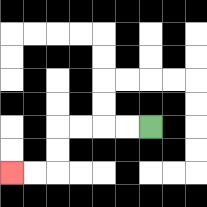{'start': '[6, 5]', 'end': '[0, 7]', 'path_directions': 'L,L,L,L,D,D,L,L', 'path_coordinates': '[[6, 5], [5, 5], [4, 5], [3, 5], [2, 5], [2, 6], [2, 7], [1, 7], [0, 7]]'}